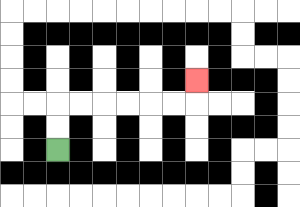{'start': '[2, 6]', 'end': '[8, 3]', 'path_directions': 'U,U,R,R,R,R,R,R,U', 'path_coordinates': '[[2, 6], [2, 5], [2, 4], [3, 4], [4, 4], [5, 4], [6, 4], [7, 4], [8, 4], [8, 3]]'}